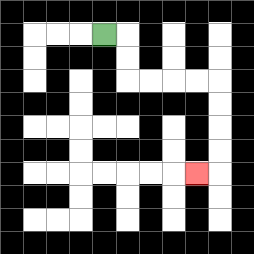{'start': '[4, 1]', 'end': '[8, 7]', 'path_directions': 'R,D,D,R,R,R,R,D,D,D,D,L', 'path_coordinates': '[[4, 1], [5, 1], [5, 2], [5, 3], [6, 3], [7, 3], [8, 3], [9, 3], [9, 4], [9, 5], [9, 6], [9, 7], [8, 7]]'}